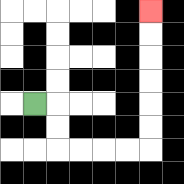{'start': '[1, 4]', 'end': '[6, 0]', 'path_directions': 'R,D,D,R,R,R,R,U,U,U,U,U,U', 'path_coordinates': '[[1, 4], [2, 4], [2, 5], [2, 6], [3, 6], [4, 6], [5, 6], [6, 6], [6, 5], [6, 4], [6, 3], [6, 2], [6, 1], [6, 0]]'}